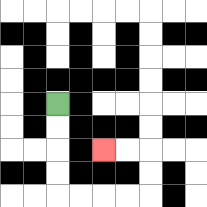{'start': '[2, 4]', 'end': '[4, 6]', 'path_directions': 'D,D,D,D,R,R,R,R,U,U,L,L', 'path_coordinates': '[[2, 4], [2, 5], [2, 6], [2, 7], [2, 8], [3, 8], [4, 8], [5, 8], [6, 8], [6, 7], [6, 6], [5, 6], [4, 6]]'}